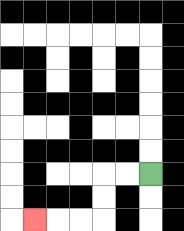{'start': '[6, 7]', 'end': '[1, 9]', 'path_directions': 'L,L,D,D,L,L,L', 'path_coordinates': '[[6, 7], [5, 7], [4, 7], [4, 8], [4, 9], [3, 9], [2, 9], [1, 9]]'}